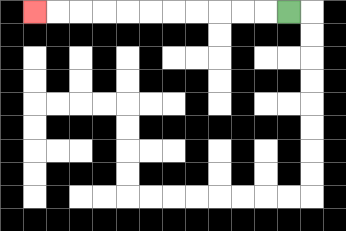{'start': '[12, 0]', 'end': '[1, 0]', 'path_directions': 'L,L,L,L,L,L,L,L,L,L,L', 'path_coordinates': '[[12, 0], [11, 0], [10, 0], [9, 0], [8, 0], [7, 0], [6, 0], [5, 0], [4, 0], [3, 0], [2, 0], [1, 0]]'}